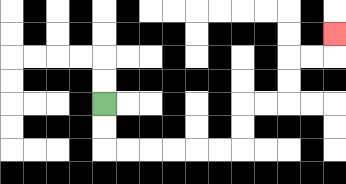{'start': '[4, 4]', 'end': '[14, 1]', 'path_directions': 'D,D,R,R,R,R,R,R,U,U,R,R,U,U,R,R,U', 'path_coordinates': '[[4, 4], [4, 5], [4, 6], [5, 6], [6, 6], [7, 6], [8, 6], [9, 6], [10, 6], [10, 5], [10, 4], [11, 4], [12, 4], [12, 3], [12, 2], [13, 2], [14, 2], [14, 1]]'}